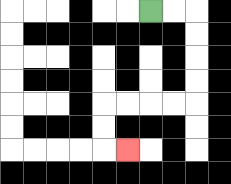{'start': '[6, 0]', 'end': '[5, 6]', 'path_directions': 'R,R,D,D,D,D,L,L,L,L,D,D,R', 'path_coordinates': '[[6, 0], [7, 0], [8, 0], [8, 1], [8, 2], [8, 3], [8, 4], [7, 4], [6, 4], [5, 4], [4, 4], [4, 5], [4, 6], [5, 6]]'}